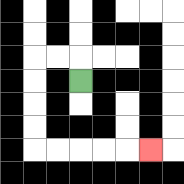{'start': '[3, 3]', 'end': '[6, 6]', 'path_directions': 'U,L,L,D,D,D,D,R,R,R,R,R', 'path_coordinates': '[[3, 3], [3, 2], [2, 2], [1, 2], [1, 3], [1, 4], [1, 5], [1, 6], [2, 6], [3, 6], [4, 6], [5, 6], [6, 6]]'}